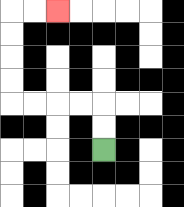{'start': '[4, 6]', 'end': '[2, 0]', 'path_directions': 'U,U,L,L,L,L,U,U,U,U,R,R', 'path_coordinates': '[[4, 6], [4, 5], [4, 4], [3, 4], [2, 4], [1, 4], [0, 4], [0, 3], [0, 2], [0, 1], [0, 0], [1, 0], [2, 0]]'}